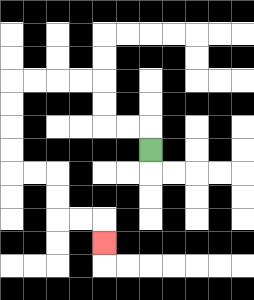{'start': '[6, 6]', 'end': '[4, 10]', 'path_directions': 'U,L,L,U,U,L,L,L,L,D,D,D,D,R,R,D,D,R,R,D', 'path_coordinates': '[[6, 6], [6, 5], [5, 5], [4, 5], [4, 4], [4, 3], [3, 3], [2, 3], [1, 3], [0, 3], [0, 4], [0, 5], [0, 6], [0, 7], [1, 7], [2, 7], [2, 8], [2, 9], [3, 9], [4, 9], [4, 10]]'}